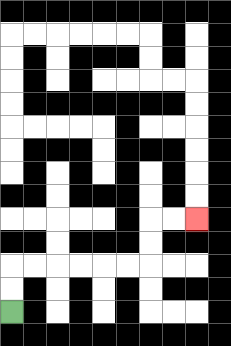{'start': '[0, 13]', 'end': '[8, 9]', 'path_directions': 'U,U,R,R,R,R,R,R,U,U,R,R', 'path_coordinates': '[[0, 13], [0, 12], [0, 11], [1, 11], [2, 11], [3, 11], [4, 11], [5, 11], [6, 11], [6, 10], [6, 9], [7, 9], [8, 9]]'}